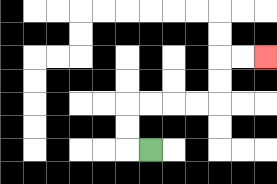{'start': '[6, 6]', 'end': '[11, 2]', 'path_directions': 'L,U,U,R,R,R,R,U,U,R,R', 'path_coordinates': '[[6, 6], [5, 6], [5, 5], [5, 4], [6, 4], [7, 4], [8, 4], [9, 4], [9, 3], [9, 2], [10, 2], [11, 2]]'}